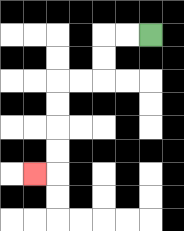{'start': '[6, 1]', 'end': '[1, 7]', 'path_directions': 'L,L,D,D,L,L,D,D,D,D,L', 'path_coordinates': '[[6, 1], [5, 1], [4, 1], [4, 2], [4, 3], [3, 3], [2, 3], [2, 4], [2, 5], [2, 6], [2, 7], [1, 7]]'}